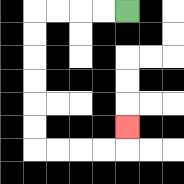{'start': '[5, 0]', 'end': '[5, 5]', 'path_directions': 'L,L,L,L,D,D,D,D,D,D,R,R,R,R,U', 'path_coordinates': '[[5, 0], [4, 0], [3, 0], [2, 0], [1, 0], [1, 1], [1, 2], [1, 3], [1, 4], [1, 5], [1, 6], [2, 6], [3, 6], [4, 6], [5, 6], [5, 5]]'}